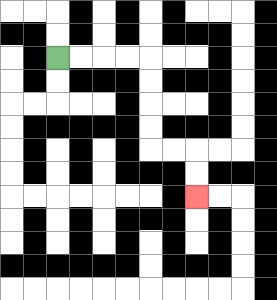{'start': '[2, 2]', 'end': '[8, 8]', 'path_directions': 'R,R,R,R,D,D,D,D,R,R,D,D', 'path_coordinates': '[[2, 2], [3, 2], [4, 2], [5, 2], [6, 2], [6, 3], [6, 4], [6, 5], [6, 6], [7, 6], [8, 6], [8, 7], [8, 8]]'}